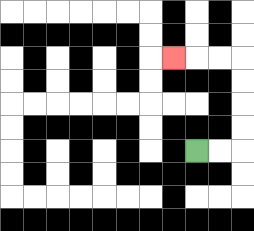{'start': '[8, 6]', 'end': '[7, 2]', 'path_directions': 'R,R,U,U,U,U,L,L,L', 'path_coordinates': '[[8, 6], [9, 6], [10, 6], [10, 5], [10, 4], [10, 3], [10, 2], [9, 2], [8, 2], [7, 2]]'}